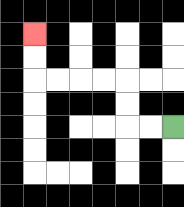{'start': '[7, 5]', 'end': '[1, 1]', 'path_directions': 'L,L,U,U,L,L,L,L,U,U', 'path_coordinates': '[[7, 5], [6, 5], [5, 5], [5, 4], [5, 3], [4, 3], [3, 3], [2, 3], [1, 3], [1, 2], [1, 1]]'}